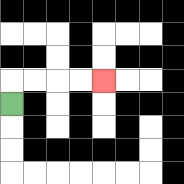{'start': '[0, 4]', 'end': '[4, 3]', 'path_directions': 'U,R,R,R,R', 'path_coordinates': '[[0, 4], [0, 3], [1, 3], [2, 3], [3, 3], [4, 3]]'}